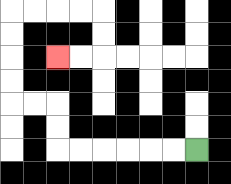{'start': '[8, 6]', 'end': '[2, 2]', 'path_directions': 'L,L,L,L,L,L,U,U,L,L,U,U,U,U,R,R,R,R,D,D,L,L', 'path_coordinates': '[[8, 6], [7, 6], [6, 6], [5, 6], [4, 6], [3, 6], [2, 6], [2, 5], [2, 4], [1, 4], [0, 4], [0, 3], [0, 2], [0, 1], [0, 0], [1, 0], [2, 0], [3, 0], [4, 0], [4, 1], [4, 2], [3, 2], [2, 2]]'}